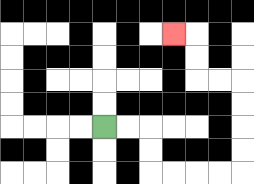{'start': '[4, 5]', 'end': '[7, 1]', 'path_directions': 'R,R,D,D,R,R,R,R,U,U,U,U,L,L,U,U,L', 'path_coordinates': '[[4, 5], [5, 5], [6, 5], [6, 6], [6, 7], [7, 7], [8, 7], [9, 7], [10, 7], [10, 6], [10, 5], [10, 4], [10, 3], [9, 3], [8, 3], [8, 2], [8, 1], [7, 1]]'}